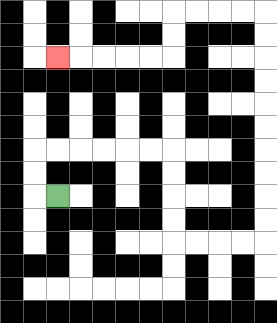{'start': '[2, 8]', 'end': '[2, 2]', 'path_directions': 'L,U,U,R,R,R,R,R,R,D,D,D,D,R,R,R,R,U,U,U,U,U,U,U,U,U,U,L,L,L,L,D,D,L,L,L,L,L', 'path_coordinates': '[[2, 8], [1, 8], [1, 7], [1, 6], [2, 6], [3, 6], [4, 6], [5, 6], [6, 6], [7, 6], [7, 7], [7, 8], [7, 9], [7, 10], [8, 10], [9, 10], [10, 10], [11, 10], [11, 9], [11, 8], [11, 7], [11, 6], [11, 5], [11, 4], [11, 3], [11, 2], [11, 1], [11, 0], [10, 0], [9, 0], [8, 0], [7, 0], [7, 1], [7, 2], [6, 2], [5, 2], [4, 2], [3, 2], [2, 2]]'}